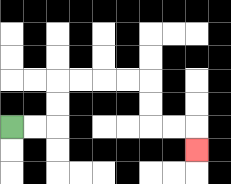{'start': '[0, 5]', 'end': '[8, 6]', 'path_directions': 'R,R,U,U,R,R,R,R,D,D,R,R,D', 'path_coordinates': '[[0, 5], [1, 5], [2, 5], [2, 4], [2, 3], [3, 3], [4, 3], [5, 3], [6, 3], [6, 4], [6, 5], [7, 5], [8, 5], [8, 6]]'}